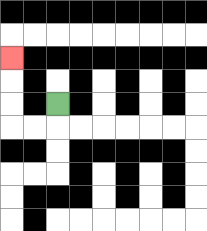{'start': '[2, 4]', 'end': '[0, 2]', 'path_directions': 'D,L,L,U,U,U', 'path_coordinates': '[[2, 4], [2, 5], [1, 5], [0, 5], [0, 4], [0, 3], [0, 2]]'}